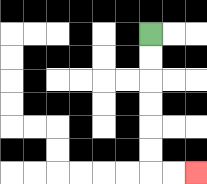{'start': '[6, 1]', 'end': '[8, 7]', 'path_directions': 'D,D,D,D,D,D,R,R', 'path_coordinates': '[[6, 1], [6, 2], [6, 3], [6, 4], [6, 5], [6, 6], [6, 7], [7, 7], [8, 7]]'}